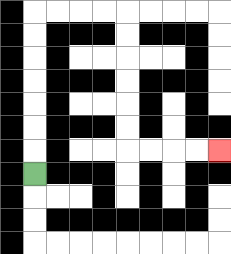{'start': '[1, 7]', 'end': '[9, 6]', 'path_directions': 'U,U,U,U,U,U,U,R,R,R,R,D,D,D,D,D,D,R,R,R,R', 'path_coordinates': '[[1, 7], [1, 6], [1, 5], [1, 4], [1, 3], [1, 2], [1, 1], [1, 0], [2, 0], [3, 0], [4, 0], [5, 0], [5, 1], [5, 2], [5, 3], [5, 4], [5, 5], [5, 6], [6, 6], [7, 6], [8, 6], [9, 6]]'}